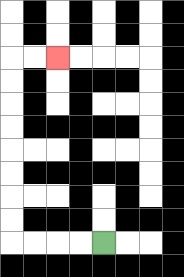{'start': '[4, 10]', 'end': '[2, 2]', 'path_directions': 'L,L,L,L,U,U,U,U,U,U,U,U,R,R', 'path_coordinates': '[[4, 10], [3, 10], [2, 10], [1, 10], [0, 10], [0, 9], [0, 8], [0, 7], [0, 6], [0, 5], [0, 4], [0, 3], [0, 2], [1, 2], [2, 2]]'}